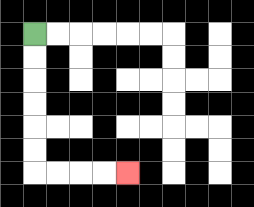{'start': '[1, 1]', 'end': '[5, 7]', 'path_directions': 'D,D,D,D,D,D,R,R,R,R', 'path_coordinates': '[[1, 1], [1, 2], [1, 3], [1, 4], [1, 5], [1, 6], [1, 7], [2, 7], [3, 7], [4, 7], [5, 7]]'}